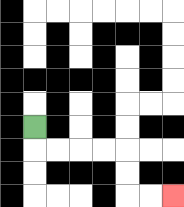{'start': '[1, 5]', 'end': '[7, 8]', 'path_directions': 'D,R,R,R,R,D,D,R,R', 'path_coordinates': '[[1, 5], [1, 6], [2, 6], [3, 6], [4, 6], [5, 6], [5, 7], [5, 8], [6, 8], [7, 8]]'}